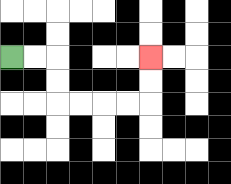{'start': '[0, 2]', 'end': '[6, 2]', 'path_directions': 'R,R,D,D,R,R,R,R,U,U', 'path_coordinates': '[[0, 2], [1, 2], [2, 2], [2, 3], [2, 4], [3, 4], [4, 4], [5, 4], [6, 4], [6, 3], [6, 2]]'}